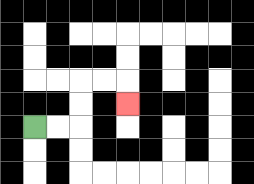{'start': '[1, 5]', 'end': '[5, 4]', 'path_directions': 'R,R,U,U,R,R,D', 'path_coordinates': '[[1, 5], [2, 5], [3, 5], [3, 4], [3, 3], [4, 3], [5, 3], [5, 4]]'}